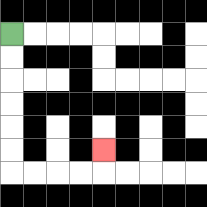{'start': '[0, 1]', 'end': '[4, 6]', 'path_directions': 'D,D,D,D,D,D,R,R,R,R,U', 'path_coordinates': '[[0, 1], [0, 2], [0, 3], [0, 4], [0, 5], [0, 6], [0, 7], [1, 7], [2, 7], [3, 7], [4, 7], [4, 6]]'}